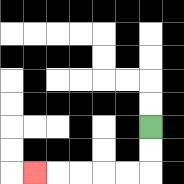{'start': '[6, 5]', 'end': '[1, 7]', 'path_directions': 'D,D,L,L,L,L,L', 'path_coordinates': '[[6, 5], [6, 6], [6, 7], [5, 7], [4, 7], [3, 7], [2, 7], [1, 7]]'}